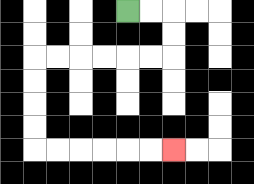{'start': '[5, 0]', 'end': '[7, 6]', 'path_directions': 'R,R,D,D,L,L,L,L,L,L,D,D,D,D,R,R,R,R,R,R', 'path_coordinates': '[[5, 0], [6, 0], [7, 0], [7, 1], [7, 2], [6, 2], [5, 2], [4, 2], [3, 2], [2, 2], [1, 2], [1, 3], [1, 4], [1, 5], [1, 6], [2, 6], [3, 6], [4, 6], [5, 6], [6, 6], [7, 6]]'}